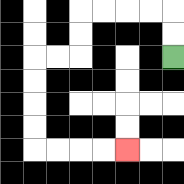{'start': '[7, 2]', 'end': '[5, 6]', 'path_directions': 'U,U,L,L,L,L,D,D,L,L,D,D,D,D,R,R,R,R', 'path_coordinates': '[[7, 2], [7, 1], [7, 0], [6, 0], [5, 0], [4, 0], [3, 0], [3, 1], [3, 2], [2, 2], [1, 2], [1, 3], [1, 4], [1, 5], [1, 6], [2, 6], [3, 6], [4, 6], [5, 6]]'}